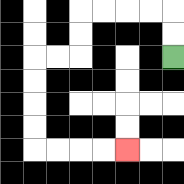{'start': '[7, 2]', 'end': '[5, 6]', 'path_directions': 'U,U,L,L,L,L,D,D,L,L,D,D,D,D,R,R,R,R', 'path_coordinates': '[[7, 2], [7, 1], [7, 0], [6, 0], [5, 0], [4, 0], [3, 0], [3, 1], [3, 2], [2, 2], [1, 2], [1, 3], [1, 4], [1, 5], [1, 6], [2, 6], [3, 6], [4, 6], [5, 6]]'}